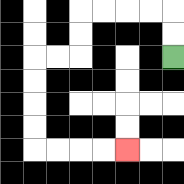{'start': '[7, 2]', 'end': '[5, 6]', 'path_directions': 'U,U,L,L,L,L,D,D,L,L,D,D,D,D,R,R,R,R', 'path_coordinates': '[[7, 2], [7, 1], [7, 0], [6, 0], [5, 0], [4, 0], [3, 0], [3, 1], [3, 2], [2, 2], [1, 2], [1, 3], [1, 4], [1, 5], [1, 6], [2, 6], [3, 6], [4, 6], [5, 6]]'}